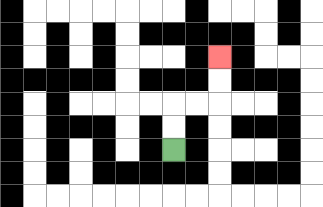{'start': '[7, 6]', 'end': '[9, 2]', 'path_directions': 'U,U,R,R,U,U', 'path_coordinates': '[[7, 6], [7, 5], [7, 4], [8, 4], [9, 4], [9, 3], [9, 2]]'}